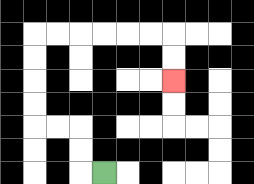{'start': '[4, 7]', 'end': '[7, 3]', 'path_directions': 'L,U,U,L,L,U,U,U,U,R,R,R,R,R,R,D,D', 'path_coordinates': '[[4, 7], [3, 7], [3, 6], [3, 5], [2, 5], [1, 5], [1, 4], [1, 3], [1, 2], [1, 1], [2, 1], [3, 1], [4, 1], [5, 1], [6, 1], [7, 1], [7, 2], [7, 3]]'}